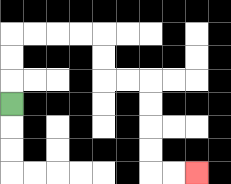{'start': '[0, 4]', 'end': '[8, 7]', 'path_directions': 'U,U,U,R,R,R,R,D,D,R,R,D,D,D,D,R,R', 'path_coordinates': '[[0, 4], [0, 3], [0, 2], [0, 1], [1, 1], [2, 1], [3, 1], [4, 1], [4, 2], [4, 3], [5, 3], [6, 3], [6, 4], [6, 5], [6, 6], [6, 7], [7, 7], [8, 7]]'}